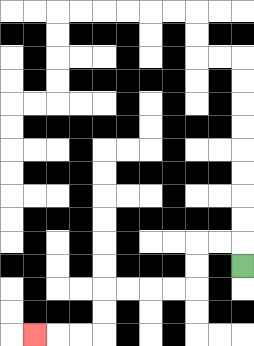{'start': '[10, 11]', 'end': '[1, 14]', 'path_directions': 'U,L,L,D,D,L,L,L,L,D,D,L,L,L', 'path_coordinates': '[[10, 11], [10, 10], [9, 10], [8, 10], [8, 11], [8, 12], [7, 12], [6, 12], [5, 12], [4, 12], [4, 13], [4, 14], [3, 14], [2, 14], [1, 14]]'}